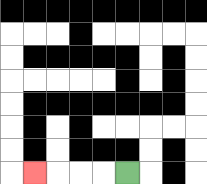{'start': '[5, 7]', 'end': '[1, 7]', 'path_directions': 'L,L,L,L', 'path_coordinates': '[[5, 7], [4, 7], [3, 7], [2, 7], [1, 7]]'}